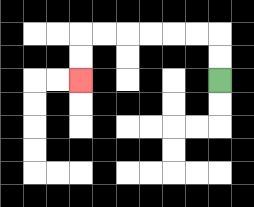{'start': '[9, 3]', 'end': '[3, 3]', 'path_directions': 'U,U,L,L,L,L,L,L,D,D', 'path_coordinates': '[[9, 3], [9, 2], [9, 1], [8, 1], [7, 1], [6, 1], [5, 1], [4, 1], [3, 1], [3, 2], [3, 3]]'}